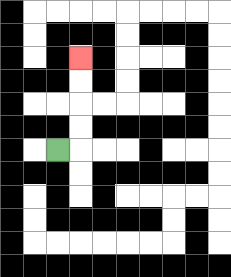{'start': '[2, 6]', 'end': '[3, 2]', 'path_directions': 'R,U,U,U,U', 'path_coordinates': '[[2, 6], [3, 6], [3, 5], [3, 4], [3, 3], [3, 2]]'}